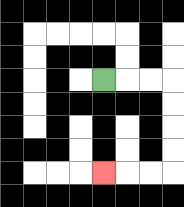{'start': '[4, 3]', 'end': '[4, 7]', 'path_directions': 'R,R,R,D,D,D,D,L,L,L', 'path_coordinates': '[[4, 3], [5, 3], [6, 3], [7, 3], [7, 4], [7, 5], [7, 6], [7, 7], [6, 7], [5, 7], [4, 7]]'}